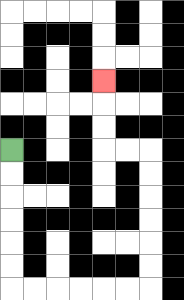{'start': '[0, 6]', 'end': '[4, 3]', 'path_directions': 'D,D,D,D,D,D,R,R,R,R,R,R,U,U,U,U,U,U,L,L,U,U,U', 'path_coordinates': '[[0, 6], [0, 7], [0, 8], [0, 9], [0, 10], [0, 11], [0, 12], [1, 12], [2, 12], [3, 12], [4, 12], [5, 12], [6, 12], [6, 11], [6, 10], [6, 9], [6, 8], [6, 7], [6, 6], [5, 6], [4, 6], [4, 5], [4, 4], [4, 3]]'}